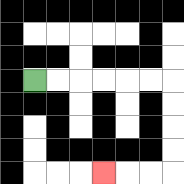{'start': '[1, 3]', 'end': '[4, 7]', 'path_directions': 'R,R,R,R,R,R,D,D,D,D,L,L,L', 'path_coordinates': '[[1, 3], [2, 3], [3, 3], [4, 3], [5, 3], [6, 3], [7, 3], [7, 4], [7, 5], [7, 6], [7, 7], [6, 7], [5, 7], [4, 7]]'}